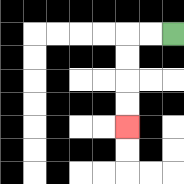{'start': '[7, 1]', 'end': '[5, 5]', 'path_directions': 'L,L,D,D,D,D', 'path_coordinates': '[[7, 1], [6, 1], [5, 1], [5, 2], [5, 3], [5, 4], [5, 5]]'}